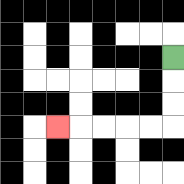{'start': '[7, 2]', 'end': '[2, 5]', 'path_directions': 'D,D,D,L,L,L,L,L', 'path_coordinates': '[[7, 2], [7, 3], [7, 4], [7, 5], [6, 5], [5, 5], [4, 5], [3, 5], [2, 5]]'}